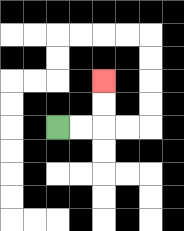{'start': '[2, 5]', 'end': '[4, 3]', 'path_directions': 'R,R,U,U', 'path_coordinates': '[[2, 5], [3, 5], [4, 5], [4, 4], [4, 3]]'}